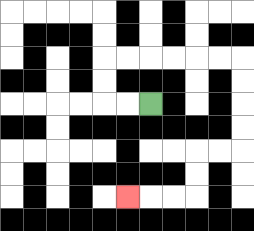{'start': '[6, 4]', 'end': '[5, 8]', 'path_directions': 'L,L,U,U,R,R,R,R,R,R,D,D,D,D,L,L,D,D,L,L,L', 'path_coordinates': '[[6, 4], [5, 4], [4, 4], [4, 3], [4, 2], [5, 2], [6, 2], [7, 2], [8, 2], [9, 2], [10, 2], [10, 3], [10, 4], [10, 5], [10, 6], [9, 6], [8, 6], [8, 7], [8, 8], [7, 8], [6, 8], [5, 8]]'}